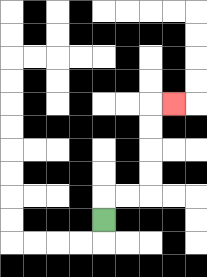{'start': '[4, 9]', 'end': '[7, 4]', 'path_directions': 'U,R,R,U,U,U,U,R', 'path_coordinates': '[[4, 9], [4, 8], [5, 8], [6, 8], [6, 7], [6, 6], [6, 5], [6, 4], [7, 4]]'}